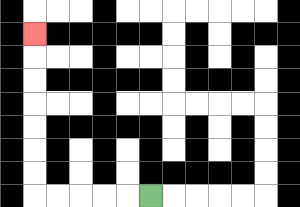{'start': '[6, 8]', 'end': '[1, 1]', 'path_directions': 'L,L,L,L,L,U,U,U,U,U,U,U', 'path_coordinates': '[[6, 8], [5, 8], [4, 8], [3, 8], [2, 8], [1, 8], [1, 7], [1, 6], [1, 5], [1, 4], [1, 3], [1, 2], [1, 1]]'}